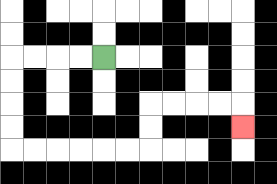{'start': '[4, 2]', 'end': '[10, 5]', 'path_directions': 'L,L,L,L,D,D,D,D,R,R,R,R,R,R,U,U,R,R,R,R,D', 'path_coordinates': '[[4, 2], [3, 2], [2, 2], [1, 2], [0, 2], [0, 3], [0, 4], [0, 5], [0, 6], [1, 6], [2, 6], [3, 6], [4, 6], [5, 6], [6, 6], [6, 5], [6, 4], [7, 4], [8, 4], [9, 4], [10, 4], [10, 5]]'}